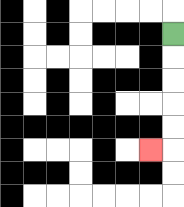{'start': '[7, 1]', 'end': '[6, 6]', 'path_directions': 'D,D,D,D,D,L', 'path_coordinates': '[[7, 1], [7, 2], [7, 3], [7, 4], [7, 5], [7, 6], [6, 6]]'}